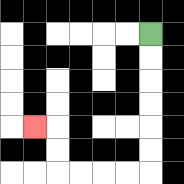{'start': '[6, 1]', 'end': '[1, 5]', 'path_directions': 'D,D,D,D,D,D,L,L,L,L,U,U,L', 'path_coordinates': '[[6, 1], [6, 2], [6, 3], [6, 4], [6, 5], [6, 6], [6, 7], [5, 7], [4, 7], [3, 7], [2, 7], [2, 6], [2, 5], [1, 5]]'}